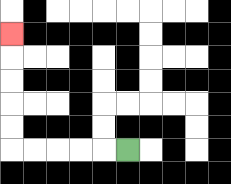{'start': '[5, 6]', 'end': '[0, 1]', 'path_directions': 'L,L,L,L,L,U,U,U,U,U', 'path_coordinates': '[[5, 6], [4, 6], [3, 6], [2, 6], [1, 6], [0, 6], [0, 5], [0, 4], [0, 3], [0, 2], [0, 1]]'}